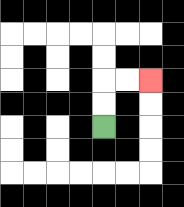{'start': '[4, 5]', 'end': '[6, 3]', 'path_directions': 'U,U,R,R', 'path_coordinates': '[[4, 5], [4, 4], [4, 3], [5, 3], [6, 3]]'}